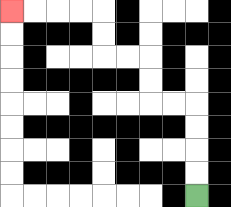{'start': '[8, 8]', 'end': '[0, 0]', 'path_directions': 'U,U,U,U,L,L,U,U,L,L,U,U,L,L,L,L', 'path_coordinates': '[[8, 8], [8, 7], [8, 6], [8, 5], [8, 4], [7, 4], [6, 4], [6, 3], [6, 2], [5, 2], [4, 2], [4, 1], [4, 0], [3, 0], [2, 0], [1, 0], [0, 0]]'}